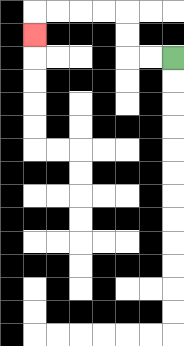{'start': '[7, 2]', 'end': '[1, 1]', 'path_directions': 'L,L,U,U,L,L,L,L,D', 'path_coordinates': '[[7, 2], [6, 2], [5, 2], [5, 1], [5, 0], [4, 0], [3, 0], [2, 0], [1, 0], [1, 1]]'}